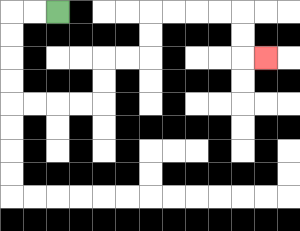{'start': '[2, 0]', 'end': '[11, 2]', 'path_directions': 'L,L,D,D,D,D,R,R,R,R,U,U,R,R,U,U,R,R,R,R,D,D,R', 'path_coordinates': '[[2, 0], [1, 0], [0, 0], [0, 1], [0, 2], [0, 3], [0, 4], [1, 4], [2, 4], [3, 4], [4, 4], [4, 3], [4, 2], [5, 2], [6, 2], [6, 1], [6, 0], [7, 0], [8, 0], [9, 0], [10, 0], [10, 1], [10, 2], [11, 2]]'}